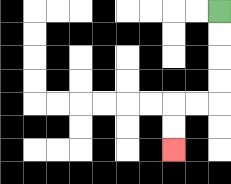{'start': '[9, 0]', 'end': '[7, 6]', 'path_directions': 'D,D,D,D,L,L,D,D', 'path_coordinates': '[[9, 0], [9, 1], [9, 2], [9, 3], [9, 4], [8, 4], [7, 4], [7, 5], [7, 6]]'}